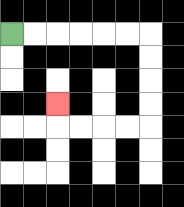{'start': '[0, 1]', 'end': '[2, 4]', 'path_directions': 'R,R,R,R,R,R,D,D,D,D,L,L,L,L,U', 'path_coordinates': '[[0, 1], [1, 1], [2, 1], [3, 1], [4, 1], [5, 1], [6, 1], [6, 2], [6, 3], [6, 4], [6, 5], [5, 5], [4, 5], [3, 5], [2, 5], [2, 4]]'}